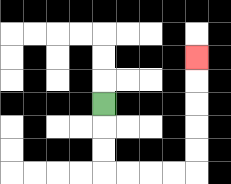{'start': '[4, 4]', 'end': '[8, 2]', 'path_directions': 'D,D,D,R,R,R,R,U,U,U,U,U', 'path_coordinates': '[[4, 4], [4, 5], [4, 6], [4, 7], [5, 7], [6, 7], [7, 7], [8, 7], [8, 6], [8, 5], [8, 4], [8, 3], [8, 2]]'}